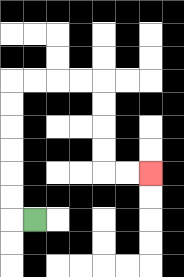{'start': '[1, 9]', 'end': '[6, 7]', 'path_directions': 'L,U,U,U,U,U,U,R,R,R,R,D,D,D,D,R,R', 'path_coordinates': '[[1, 9], [0, 9], [0, 8], [0, 7], [0, 6], [0, 5], [0, 4], [0, 3], [1, 3], [2, 3], [3, 3], [4, 3], [4, 4], [4, 5], [4, 6], [4, 7], [5, 7], [6, 7]]'}